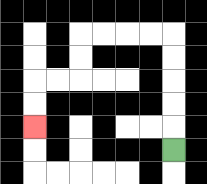{'start': '[7, 6]', 'end': '[1, 5]', 'path_directions': 'U,U,U,U,U,L,L,L,L,D,D,L,L,D,D', 'path_coordinates': '[[7, 6], [7, 5], [7, 4], [7, 3], [7, 2], [7, 1], [6, 1], [5, 1], [4, 1], [3, 1], [3, 2], [3, 3], [2, 3], [1, 3], [1, 4], [1, 5]]'}